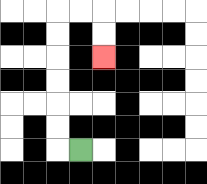{'start': '[3, 6]', 'end': '[4, 2]', 'path_directions': 'L,U,U,U,U,U,U,R,R,D,D', 'path_coordinates': '[[3, 6], [2, 6], [2, 5], [2, 4], [2, 3], [2, 2], [2, 1], [2, 0], [3, 0], [4, 0], [4, 1], [4, 2]]'}